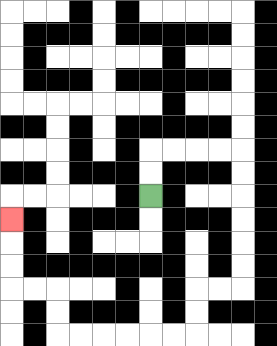{'start': '[6, 8]', 'end': '[0, 9]', 'path_directions': 'U,U,R,R,R,R,D,D,D,D,D,D,L,L,D,D,L,L,L,L,L,L,U,U,L,L,U,U,U', 'path_coordinates': '[[6, 8], [6, 7], [6, 6], [7, 6], [8, 6], [9, 6], [10, 6], [10, 7], [10, 8], [10, 9], [10, 10], [10, 11], [10, 12], [9, 12], [8, 12], [8, 13], [8, 14], [7, 14], [6, 14], [5, 14], [4, 14], [3, 14], [2, 14], [2, 13], [2, 12], [1, 12], [0, 12], [0, 11], [0, 10], [0, 9]]'}